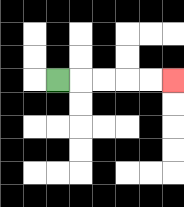{'start': '[2, 3]', 'end': '[7, 3]', 'path_directions': 'R,R,R,R,R', 'path_coordinates': '[[2, 3], [3, 3], [4, 3], [5, 3], [6, 3], [7, 3]]'}